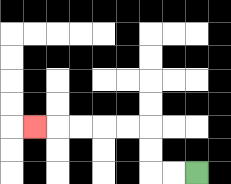{'start': '[8, 7]', 'end': '[1, 5]', 'path_directions': 'L,L,U,U,L,L,L,L,L', 'path_coordinates': '[[8, 7], [7, 7], [6, 7], [6, 6], [6, 5], [5, 5], [4, 5], [3, 5], [2, 5], [1, 5]]'}